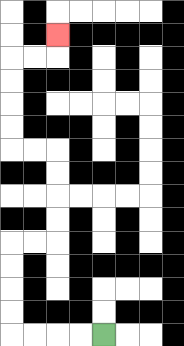{'start': '[4, 14]', 'end': '[2, 1]', 'path_directions': 'L,L,L,L,U,U,U,U,R,R,U,U,U,U,L,L,U,U,U,U,R,R,U', 'path_coordinates': '[[4, 14], [3, 14], [2, 14], [1, 14], [0, 14], [0, 13], [0, 12], [0, 11], [0, 10], [1, 10], [2, 10], [2, 9], [2, 8], [2, 7], [2, 6], [1, 6], [0, 6], [0, 5], [0, 4], [0, 3], [0, 2], [1, 2], [2, 2], [2, 1]]'}